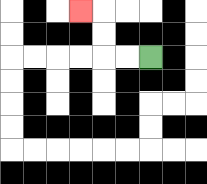{'start': '[6, 2]', 'end': '[3, 0]', 'path_directions': 'L,L,U,U,L', 'path_coordinates': '[[6, 2], [5, 2], [4, 2], [4, 1], [4, 0], [3, 0]]'}